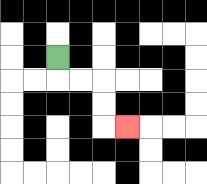{'start': '[2, 2]', 'end': '[5, 5]', 'path_directions': 'D,R,R,D,D,R', 'path_coordinates': '[[2, 2], [2, 3], [3, 3], [4, 3], [4, 4], [4, 5], [5, 5]]'}